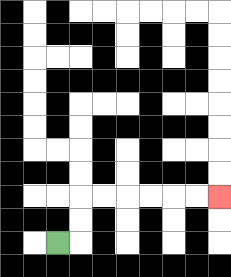{'start': '[2, 10]', 'end': '[9, 8]', 'path_directions': 'R,U,U,R,R,R,R,R,R', 'path_coordinates': '[[2, 10], [3, 10], [3, 9], [3, 8], [4, 8], [5, 8], [6, 8], [7, 8], [8, 8], [9, 8]]'}